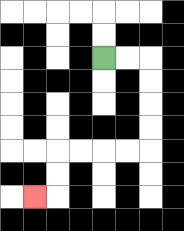{'start': '[4, 2]', 'end': '[1, 8]', 'path_directions': 'R,R,D,D,D,D,L,L,L,L,D,D,L', 'path_coordinates': '[[4, 2], [5, 2], [6, 2], [6, 3], [6, 4], [6, 5], [6, 6], [5, 6], [4, 6], [3, 6], [2, 6], [2, 7], [2, 8], [1, 8]]'}